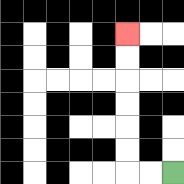{'start': '[7, 7]', 'end': '[5, 1]', 'path_directions': 'L,L,U,U,U,U,U,U', 'path_coordinates': '[[7, 7], [6, 7], [5, 7], [5, 6], [5, 5], [5, 4], [5, 3], [5, 2], [5, 1]]'}